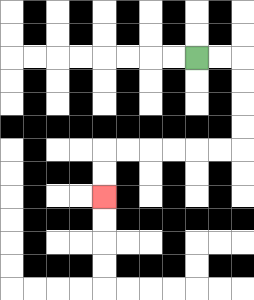{'start': '[8, 2]', 'end': '[4, 8]', 'path_directions': 'R,R,D,D,D,D,L,L,L,L,L,L,D,D', 'path_coordinates': '[[8, 2], [9, 2], [10, 2], [10, 3], [10, 4], [10, 5], [10, 6], [9, 6], [8, 6], [7, 6], [6, 6], [5, 6], [4, 6], [4, 7], [4, 8]]'}